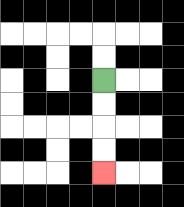{'start': '[4, 3]', 'end': '[4, 7]', 'path_directions': 'D,D,D,D', 'path_coordinates': '[[4, 3], [4, 4], [4, 5], [4, 6], [4, 7]]'}